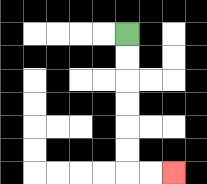{'start': '[5, 1]', 'end': '[7, 7]', 'path_directions': 'D,D,D,D,D,D,R,R', 'path_coordinates': '[[5, 1], [5, 2], [5, 3], [5, 4], [5, 5], [5, 6], [5, 7], [6, 7], [7, 7]]'}